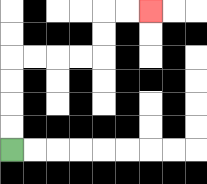{'start': '[0, 6]', 'end': '[6, 0]', 'path_directions': 'U,U,U,U,R,R,R,R,U,U,R,R', 'path_coordinates': '[[0, 6], [0, 5], [0, 4], [0, 3], [0, 2], [1, 2], [2, 2], [3, 2], [4, 2], [4, 1], [4, 0], [5, 0], [6, 0]]'}